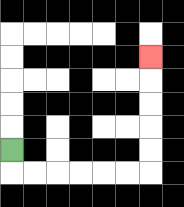{'start': '[0, 6]', 'end': '[6, 2]', 'path_directions': 'D,R,R,R,R,R,R,U,U,U,U,U', 'path_coordinates': '[[0, 6], [0, 7], [1, 7], [2, 7], [3, 7], [4, 7], [5, 7], [6, 7], [6, 6], [6, 5], [6, 4], [6, 3], [6, 2]]'}